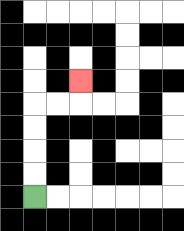{'start': '[1, 8]', 'end': '[3, 3]', 'path_directions': 'U,U,U,U,R,R,U', 'path_coordinates': '[[1, 8], [1, 7], [1, 6], [1, 5], [1, 4], [2, 4], [3, 4], [3, 3]]'}